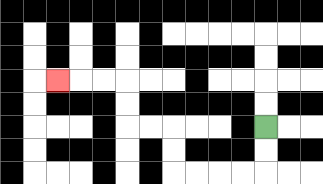{'start': '[11, 5]', 'end': '[2, 3]', 'path_directions': 'D,D,L,L,L,L,U,U,L,L,U,U,L,L,L', 'path_coordinates': '[[11, 5], [11, 6], [11, 7], [10, 7], [9, 7], [8, 7], [7, 7], [7, 6], [7, 5], [6, 5], [5, 5], [5, 4], [5, 3], [4, 3], [3, 3], [2, 3]]'}